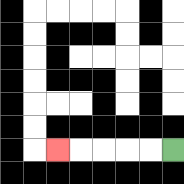{'start': '[7, 6]', 'end': '[2, 6]', 'path_directions': 'L,L,L,L,L', 'path_coordinates': '[[7, 6], [6, 6], [5, 6], [4, 6], [3, 6], [2, 6]]'}